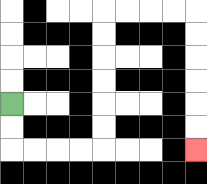{'start': '[0, 4]', 'end': '[8, 6]', 'path_directions': 'D,D,R,R,R,R,U,U,U,U,U,U,R,R,R,R,D,D,D,D,D,D', 'path_coordinates': '[[0, 4], [0, 5], [0, 6], [1, 6], [2, 6], [3, 6], [4, 6], [4, 5], [4, 4], [4, 3], [4, 2], [4, 1], [4, 0], [5, 0], [6, 0], [7, 0], [8, 0], [8, 1], [8, 2], [8, 3], [8, 4], [8, 5], [8, 6]]'}